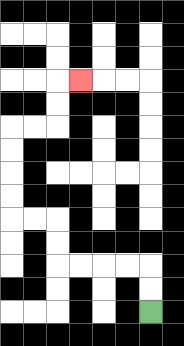{'start': '[6, 13]', 'end': '[3, 3]', 'path_directions': 'U,U,L,L,L,L,U,U,L,L,U,U,U,U,R,R,U,U,R', 'path_coordinates': '[[6, 13], [6, 12], [6, 11], [5, 11], [4, 11], [3, 11], [2, 11], [2, 10], [2, 9], [1, 9], [0, 9], [0, 8], [0, 7], [0, 6], [0, 5], [1, 5], [2, 5], [2, 4], [2, 3], [3, 3]]'}